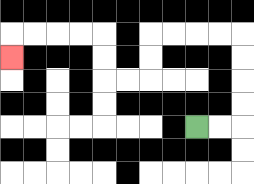{'start': '[8, 5]', 'end': '[0, 2]', 'path_directions': 'R,R,U,U,U,U,L,L,L,L,D,D,L,L,U,U,L,L,L,L,D', 'path_coordinates': '[[8, 5], [9, 5], [10, 5], [10, 4], [10, 3], [10, 2], [10, 1], [9, 1], [8, 1], [7, 1], [6, 1], [6, 2], [6, 3], [5, 3], [4, 3], [4, 2], [4, 1], [3, 1], [2, 1], [1, 1], [0, 1], [0, 2]]'}